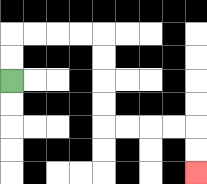{'start': '[0, 3]', 'end': '[8, 7]', 'path_directions': 'U,U,R,R,R,R,D,D,D,D,R,R,R,R,D,D', 'path_coordinates': '[[0, 3], [0, 2], [0, 1], [1, 1], [2, 1], [3, 1], [4, 1], [4, 2], [4, 3], [4, 4], [4, 5], [5, 5], [6, 5], [7, 5], [8, 5], [8, 6], [8, 7]]'}